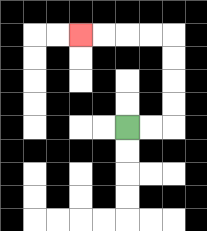{'start': '[5, 5]', 'end': '[3, 1]', 'path_directions': 'R,R,U,U,U,U,L,L,L,L', 'path_coordinates': '[[5, 5], [6, 5], [7, 5], [7, 4], [7, 3], [7, 2], [7, 1], [6, 1], [5, 1], [4, 1], [3, 1]]'}